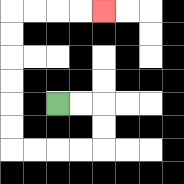{'start': '[2, 4]', 'end': '[4, 0]', 'path_directions': 'R,R,D,D,L,L,L,L,U,U,U,U,U,U,R,R,R,R', 'path_coordinates': '[[2, 4], [3, 4], [4, 4], [4, 5], [4, 6], [3, 6], [2, 6], [1, 6], [0, 6], [0, 5], [0, 4], [0, 3], [0, 2], [0, 1], [0, 0], [1, 0], [2, 0], [3, 0], [4, 0]]'}